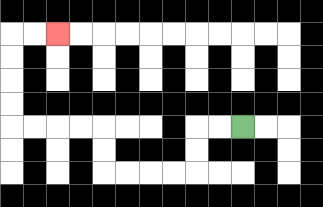{'start': '[10, 5]', 'end': '[2, 1]', 'path_directions': 'L,L,D,D,L,L,L,L,U,U,L,L,L,L,U,U,U,U,R,R', 'path_coordinates': '[[10, 5], [9, 5], [8, 5], [8, 6], [8, 7], [7, 7], [6, 7], [5, 7], [4, 7], [4, 6], [4, 5], [3, 5], [2, 5], [1, 5], [0, 5], [0, 4], [0, 3], [0, 2], [0, 1], [1, 1], [2, 1]]'}